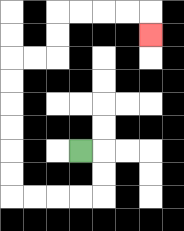{'start': '[3, 6]', 'end': '[6, 1]', 'path_directions': 'R,D,D,L,L,L,L,U,U,U,U,U,U,R,R,U,U,R,R,R,R,D', 'path_coordinates': '[[3, 6], [4, 6], [4, 7], [4, 8], [3, 8], [2, 8], [1, 8], [0, 8], [0, 7], [0, 6], [0, 5], [0, 4], [0, 3], [0, 2], [1, 2], [2, 2], [2, 1], [2, 0], [3, 0], [4, 0], [5, 0], [6, 0], [6, 1]]'}